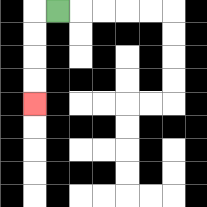{'start': '[2, 0]', 'end': '[1, 4]', 'path_directions': 'L,D,D,D,D', 'path_coordinates': '[[2, 0], [1, 0], [1, 1], [1, 2], [1, 3], [1, 4]]'}